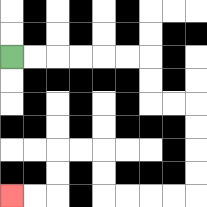{'start': '[0, 2]', 'end': '[0, 8]', 'path_directions': 'R,R,R,R,R,R,D,D,R,R,D,D,D,D,L,L,L,L,U,U,L,L,D,D,L,L', 'path_coordinates': '[[0, 2], [1, 2], [2, 2], [3, 2], [4, 2], [5, 2], [6, 2], [6, 3], [6, 4], [7, 4], [8, 4], [8, 5], [8, 6], [8, 7], [8, 8], [7, 8], [6, 8], [5, 8], [4, 8], [4, 7], [4, 6], [3, 6], [2, 6], [2, 7], [2, 8], [1, 8], [0, 8]]'}